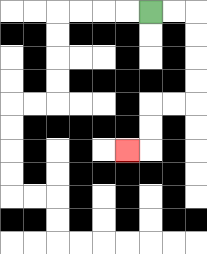{'start': '[6, 0]', 'end': '[5, 6]', 'path_directions': 'R,R,D,D,D,D,L,L,D,D,L', 'path_coordinates': '[[6, 0], [7, 0], [8, 0], [8, 1], [8, 2], [8, 3], [8, 4], [7, 4], [6, 4], [6, 5], [6, 6], [5, 6]]'}